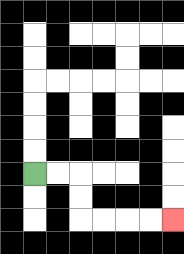{'start': '[1, 7]', 'end': '[7, 9]', 'path_directions': 'R,R,D,D,R,R,R,R', 'path_coordinates': '[[1, 7], [2, 7], [3, 7], [3, 8], [3, 9], [4, 9], [5, 9], [6, 9], [7, 9]]'}